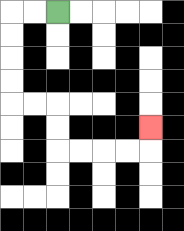{'start': '[2, 0]', 'end': '[6, 5]', 'path_directions': 'L,L,D,D,D,D,R,R,D,D,R,R,R,R,U', 'path_coordinates': '[[2, 0], [1, 0], [0, 0], [0, 1], [0, 2], [0, 3], [0, 4], [1, 4], [2, 4], [2, 5], [2, 6], [3, 6], [4, 6], [5, 6], [6, 6], [6, 5]]'}